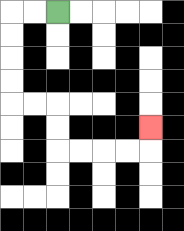{'start': '[2, 0]', 'end': '[6, 5]', 'path_directions': 'L,L,D,D,D,D,R,R,D,D,R,R,R,R,U', 'path_coordinates': '[[2, 0], [1, 0], [0, 0], [0, 1], [0, 2], [0, 3], [0, 4], [1, 4], [2, 4], [2, 5], [2, 6], [3, 6], [4, 6], [5, 6], [6, 6], [6, 5]]'}